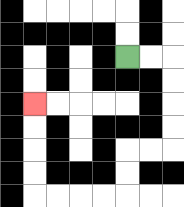{'start': '[5, 2]', 'end': '[1, 4]', 'path_directions': 'R,R,D,D,D,D,L,L,D,D,L,L,L,L,U,U,U,U', 'path_coordinates': '[[5, 2], [6, 2], [7, 2], [7, 3], [7, 4], [7, 5], [7, 6], [6, 6], [5, 6], [5, 7], [5, 8], [4, 8], [3, 8], [2, 8], [1, 8], [1, 7], [1, 6], [1, 5], [1, 4]]'}